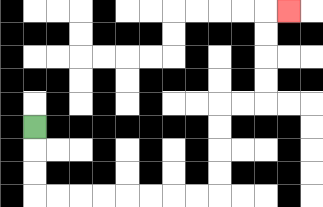{'start': '[1, 5]', 'end': '[12, 0]', 'path_directions': 'D,D,D,R,R,R,R,R,R,R,R,U,U,U,U,R,R,U,U,U,U,R', 'path_coordinates': '[[1, 5], [1, 6], [1, 7], [1, 8], [2, 8], [3, 8], [4, 8], [5, 8], [6, 8], [7, 8], [8, 8], [9, 8], [9, 7], [9, 6], [9, 5], [9, 4], [10, 4], [11, 4], [11, 3], [11, 2], [11, 1], [11, 0], [12, 0]]'}